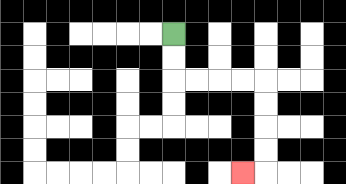{'start': '[7, 1]', 'end': '[10, 7]', 'path_directions': 'D,D,R,R,R,R,D,D,D,D,L', 'path_coordinates': '[[7, 1], [7, 2], [7, 3], [8, 3], [9, 3], [10, 3], [11, 3], [11, 4], [11, 5], [11, 6], [11, 7], [10, 7]]'}